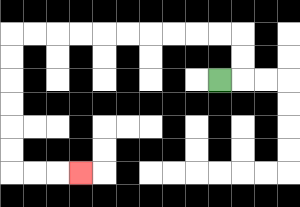{'start': '[9, 3]', 'end': '[3, 7]', 'path_directions': 'R,U,U,L,L,L,L,L,L,L,L,L,L,D,D,D,D,D,D,R,R,R', 'path_coordinates': '[[9, 3], [10, 3], [10, 2], [10, 1], [9, 1], [8, 1], [7, 1], [6, 1], [5, 1], [4, 1], [3, 1], [2, 1], [1, 1], [0, 1], [0, 2], [0, 3], [0, 4], [0, 5], [0, 6], [0, 7], [1, 7], [2, 7], [3, 7]]'}